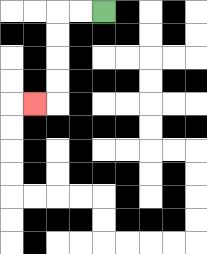{'start': '[4, 0]', 'end': '[1, 4]', 'path_directions': 'L,L,D,D,D,D,L', 'path_coordinates': '[[4, 0], [3, 0], [2, 0], [2, 1], [2, 2], [2, 3], [2, 4], [1, 4]]'}